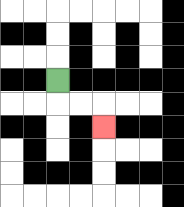{'start': '[2, 3]', 'end': '[4, 5]', 'path_directions': 'D,R,R,D', 'path_coordinates': '[[2, 3], [2, 4], [3, 4], [4, 4], [4, 5]]'}